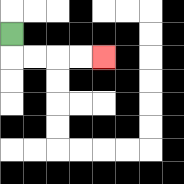{'start': '[0, 1]', 'end': '[4, 2]', 'path_directions': 'D,R,R,R,R', 'path_coordinates': '[[0, 1], [0, 2], [1, 2], [2, 2], [3, 2], [4, 2]]'}